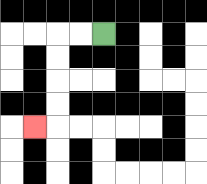{'start': '[4, 1]', 'end': '[1, 5]', 'path_directions': 'L,L,D,D,D,D,L', 'path_coordinates': '[[4, 1], [3, 1], [2, 1], [2, 2], [2, 3], [2, 4], [2, 5], [1, 5]]'}